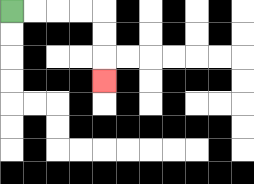{'start': '[0, 0]', 'end': '[4, 3]', 'path_directions': 'R,R,R,R,D,D,D', 'path_coordinates': '[[0, 0], [1, 0], [2, 0], [3, 0], [4, 0], [4, 1], [4, 2], [4, 3]]'}